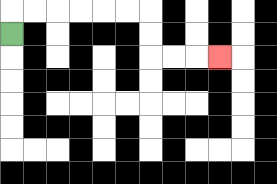{'start': '[0, 1]', 'end': '[9, 2]', 'path_directions': 'U,R,R,R,R,R,R,D,D,R,R,R', 'path_coordinates': '[[0, 1], [0, 0], [1, 0], [2, 0], [3, 0], [4, 0], [5, 0], [6, 0], [6, 1], [6, 2], [7, 2], [8, 2], [9, 2]]'}